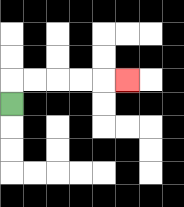{'start': '[0, 4]', 'end': '[5, 3]', 'path_directions': 'U,R,R,R,R,R', 'path_coordinates': '[[0, 4], [0, 3], [1, 3], [2, 3], [3, 3], [4, 3], [5, 3]]'}